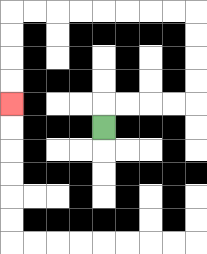{'start': '[4, 5]', 'end': '[0, 4]', 'path_directions': 'U,R,R,R,R,U,U,U,U,L,L,L,L,L,L,L,L,D,D,D,D', 'path_coordinates': '[[4, 5], [4, 4], [5, 4], [6, 4], [7, 4], [8, 4], [8, 3], [8, 2], [8, 1], [8, 0], [7, 0], [6, 0], [5, 0], [4, 0], [3, 0], [2, 0], [1, 0], [0, 0], [0, 1], [0, 2], [0, 3], [0, 4]]'}